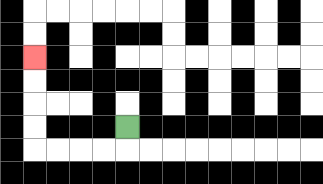{'start': '[5, 5]', 'end': '[1, 2]', 'path_directions': 'D,L,L,L,L,U,U,U,U', 'path_coordinates': '[[5, 5], [5, 6], [4, 6], [3, 6], [2, 6], [1, 6], [1, 5], [1, 4], [1, 3], [1, 2]]'}